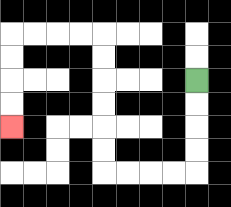{'start': '[8, 3]', 'end': '[0, 5]', 'path_directions': 'D,D,D,D,L,L,L,L,U,U,U,U,U,U,L,L,L,L,D,D,D,D', 'path_coordinates': '[[8, 3], [8, 4], [8, 5], [8, 6], [8, 7], [7, 7], [6, 7], [5, 7], [4, 7], [4, 6], [4, 5], [4, 4], [4, 3], [4, 2], [4, 1], [3, 1], [2, 1], [1, 1], [0, 1], [0, 2], [0, 3], [0, 4], [0, 5]]'}